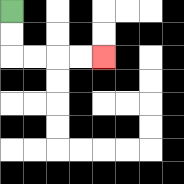{'start': '[0, 0]', 'end': '[4, 2]', 'path_directions': 'D,D,R,R,R,R', 'path_coordinates': '[[0, 0], [0, 1], [0, 2], [1, 2], [2, 2], [3, 2], [4, 2]]'}